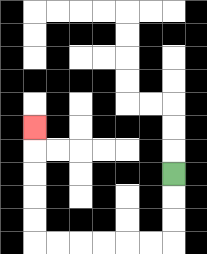{'start': '[7, 7]', 'end': '[1, 5]', 'path_directions': 'D,D,D,L,L,L,L,L,L,U,U,U,U,U', 'path_coordinates': '[[7, 7], [7, 8], [7, 9], [7, 10], [6, 10], [5, 10], [4, 10], [3, 10], [2, 10], [1, 10], [1, 9], [1, 8], [1, 7], [1, 6], [1, 5]]'}